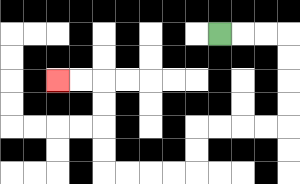{'start': '[9, 1]', 'end': '[2, 3]', 'path_directions': 'R,R,R,D,D,D,D,L,L,L,L,D,D,L,L,L,L,U,U,U,U,L,L', 'path_coordinates': '[[9, 1], [10, 1], [11, 1], [12, 1], [12, 2], [12, 3], [12, 4], [12, 5], [11, 5], [10, 5], [9, 5], [8, 5], [8, 6], [8, 7], [7, 7], [6, 7], [5, 7], [4, 7], [4, 6], [4, 5], [4, 4], [4, 3], [3, 3], [2, 3]]'}